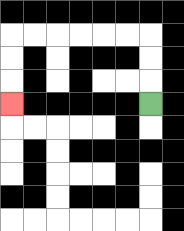{'start': '[6, 4]', 'end': '[0, 4]', 'path_directions': 'U,U,U,L,L,L,L,L,L,D,D,D', 'path_coordinates': '[[6, 4], [6, 3], [6, 2], [6, 1], [5, 1], [4, 1], [3, 1], [2, 1], [1, 1], [0, 1], [0, 2], [0, 3], [0, 4]]'}